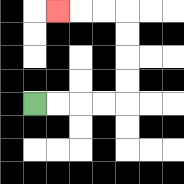{'start': '[1, 4]', 'end': '[2, 0]', 'path_directions': 'R,R,R,R,U,U,U,U,L,L,L', 'path_coordinates': '[[1, 4], [2, 4], [3, 4], [4, 4], [5, 4], [5, 3], [5, 2], [5, 1], [5, 0], [4, 0], [3, 0], [2, 0]]'}